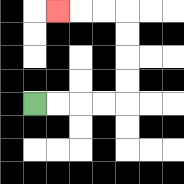{'start': '[1, 4]', 'end': '[2, 0]', 'path_directions': 'R,R,R,R,U,U,U,U,L,L,L', 'path_coordinates': '[[1, 4], [2, 4], [3, 4], [4, 4], [5, 4], [5, 3], [5, 2], [5, 1], [5, 0], [4, 0], [3, 0], [2, 0]]'}